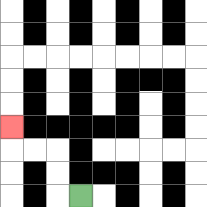{'start': '[3, 8]', 'end': '[0, 5]', 'path_directions': 'L,U,U,L,L,U', 'path_coordinates': '[[3, 8], [2, 8], [2, 7], [2, 6], [1, 6], [0, 6], [0, 5]]'}